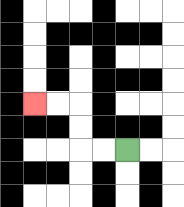{'start': '[5, 6]', 'end': '[1, 4]', 'path_directions': 'L,L,U,U,L,L', 'path_coordinates': '[[5, 6], [4, 6], [3, 6], [3, 5], [3, 4], [2, 4], [1, 4]]'}